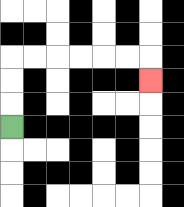{'start': '[0, 5]', 'end': '[6, 3]', 'path_directions': 'U,U,U,R,R,R,R,R,R,D', 'path_coordinates': '[[0, 5], [0, 4], [0, 3], [0, 2], [1, 2], [2, 2], [3, 2], [4, 2], [5, 2], [6, 2], [6, 3]]'}